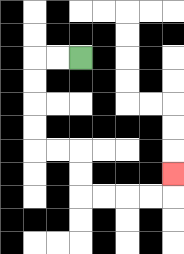{'start': '[3, 2]', 'end': '[7, 7]', 'path_directions': 'L,L,D,D,D,D,R,R,D,D,R,R,R,R,U', 'path_coordinates': '[[3, 2], [2, 2], [1, 2], [1, 3], [1, 4], [1, 5], [1, 6], [2, 6], [3, 6], [3, 7], [3, 8], [4, 8], [5, 8], [6, 8], [7, 8], [7, 7]]'}